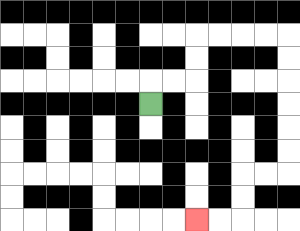{'start': '[6, 4]', 'end': '[8, 9]', 'path_directions': 'U,R,R,U,U,R,R,R,R,D,D,D,D,D,D,L,L,D,D,L,L', 'path_coordinates': '[[6, 4], [6, 3], [7, 3], [8, 3], [8, 2], [8, 1], [9, 1], [10, 1], [11, 1], [12, 1], [12, 2], [12, 3], [12, 4], [12, 5], [12, 6], [12, 7], [11, 7], [10, 7], [10, 8], [10, 9], [9, 9], [8, 9]]'}